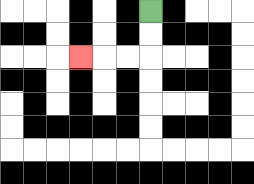{'start': '[6, 0]', 'end': '[3, 2]', 'path_directions': 'D,D,L,L,L', 'path_coordinates': '[[6, 0], [6, 1], [6, 2], [5, 2], [4, 2], [3, 2]]'}